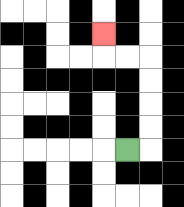{'start': '[5, 6]', 'end': '[4, 1]', 'path_directions': 'R,U,U,U,U,L,L,U', 'path_coordinates': '[[5, 6], [6, 6], [6, 5], [6, 4], [6, 3], [6, 2], [5, 2], [4, 2], [4, 1]]'}